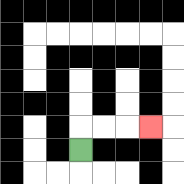{'start': '[3, 6]', 'end': '[6, 5]', 'path_directions': 'U,R,R,R', 'path_coordinates': '[[3, 6], [3, 5], [4, 5], [5, 5], [6, 5]]'}